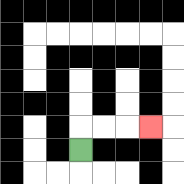{'start': '[3, 6]', 'end': '[6, 5]', 'path_directions': 'U,R,R,R', 'path_coordinates': '[[3, 6], [3, 5], [4, 5], [5, 5], [6, 5]]'}